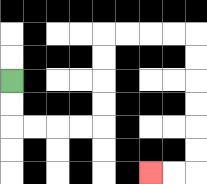{'start': '[0, 3]', 'end': '[6, 7]', 'path_directions': 'D,D,R,R,R,R,U,U,U,U,R,R,R,R,D,D,D,D,D,D,L,L', 'path_coordinates': '[[0, 3], [0, 4], [0, 5], [1, 5], [2, 5], [3, 5], [4, 5], [4, 4], [4, 3], [4, 2], [4, 1], [5, 1], [6, 1], [7, 1], [8, 1], [8, 2], [8, 3], [8, 4], [8, 5], [8, 6], [8, 7], [7, 7], [6, 7]]'}